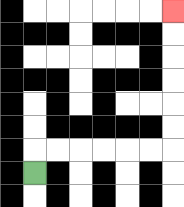{'start': '[1, 7]', 'end': '[7, 0]', 'path_directions': 'U,R,R,R,R,R,R,U,U,U,U,U,U', 'path_coordinates': '[[1, 7], [1, 6], [2, 6], [3, 6], [4, 6], [5, 6], [6, 6], [7, 6], [7, 5], [7, 4], [7, 3], [7, 2], [7, 1], [7, 0]]'}